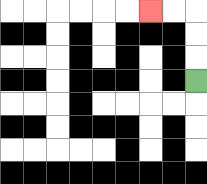{'start': '[8, 3]', 'end': '[6, 0]', 'path_directions': 'U,U,U,L,L', 'path_coordinates': '[[8, 3], [8, 2], [8, 1], [8, 0], [7, 0], [6, 0]]'}